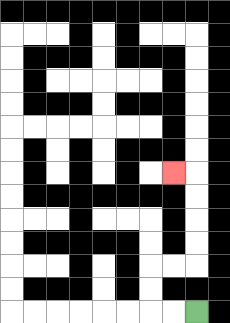{'start': '[8, 13]', 'end': '[7, 7]', 'path_directions': 'L,L,U,U,R,R,U,U,U,U,L', 'path_coordinates': '[[8, 13], [7, 13], [6, 13], [6, 12], [6, 11], [7, 11], [8, 11], [8, 10], [8, 9], [8, 8], [8, 7], [7, 7]]'}